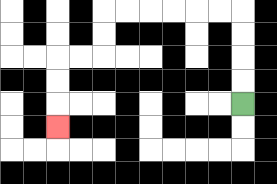{'start': '[10, 4]', 'end': '[2, 5]', 'path_directions': 'U,U,U,U,L,L,L,L,L,L,D,D,L,L,D,D,D', 'path_coordinates': '[[10, 4], [10, 3], [10, 2], [10, 1], [10, 0], [9, 0], [8, 0], [7, 0], [6, 0], [5, 0], [4, 0], [4, 1], [4, 2], [3, 2], [2, 2], [2, 3], [2, 4], [2, 5]]'}